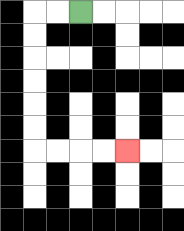{'start': '[3, 0]', 'end': '[5, 6]', 'path_directions': 'L,L,D,D,D,D,D,D,R,R,R,R', 'path_coordinates': '[[3, 0], [2, 0], [1, 0], [1, 1], [1, 2], [1, 3], [1, 4], [1, 5], [1, 6], [2, 6], [3, 6], [4, 6], [5, 6]]'}